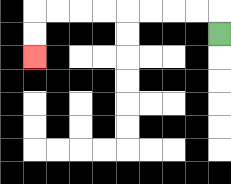{'start': '[9, 1]', 'end': '[1, 2]', 'path_directions': 'U,L,L,L,L,L,L,L,L,D,D', 'path_coordinates': '[[9, 1], [9, 0], [8, 0], [7, 0], [6, 0], [5, 0], [4, 0], [3, 0], [2, 0], [1, 0], [1, 1], [1, 2]]'}